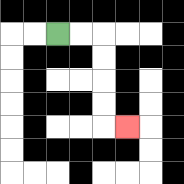{'start': '[2, 1]', 'end': '[5, 5]', 'path_directions': 'R,R,D,D,D,D,R', 'path_coordinates': '[[2, 1], [3, 1], [4, 1], [4, 2], [4, 3], [4, 4], [4, 5], [5, 5]]'}